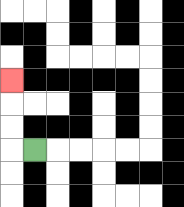{'start': '[1, 6]', 'end': '[0, 3]', 'path_directions': 'L,U,U,U', 'path_coordinates': '[[1, 6], [0, 6], [0, 5], [0, 4], [0, 3]]'}